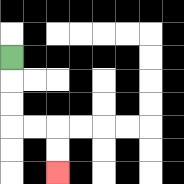{'start': '[0, 2]', 'end': '[2, 7]', 'path_directions': 'D,D,D,R,R,D,D', 'path_coordinates': '[[0, 2], [0, 3], [0, 4], [0, 5], [1, 5], [2, 5], [2, 6], [2, 7]]'}